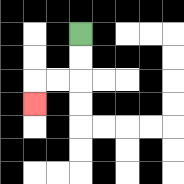{'start': '[3, 1]', 'end': '[1, 4]', 'path_directions': 'D,D,L,L,D', 'path_coordinates': '[[3, 1], [3, 2], [3, 3], [2, 3], [1, 3], [1, 4]]'}